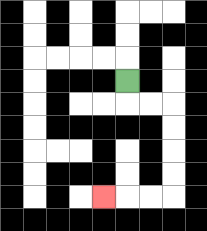{'start': '[5, 3]', 'end': '[4, 8]', 'path_directions': 'D,R,R,D,D,D,D,L,L,L', 'path_coordinates': '[[5, 3], [5, 4], [6, 4], [7, 4], [7, 5], [7, 6], [7, 7], [7, 8], [6, 8], [5, 8], [4, 8]]'}